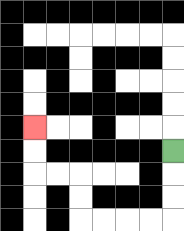{'start': '[7, 6]', 'end': '[1, 5]', 'path_directions': 'D,D,D,L,L,L,L,U,U,L,L,U,U', 'path_coordinates': '[[7, 6], [7, 7], [7, 8], [7, 9], [6, 9], [5, 9], [4, 9], [3, 9], [3, 8], [3, 7], [2, 7], [1, 7], [1, 6], [1, 5]]'}